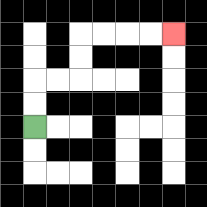{'start': '[1, 5]', 'end': '[7, 1]', 'path_directions': 'U,U,R,R,U,U,R,R,R,R', 'path_coordinates': '[[1, 5], [1, 4], [1, 3], [2, 3], [3, 3], [3, 2], [3, 1], [4, 1], [5, 1], [6, 1], [7, 1]]'}